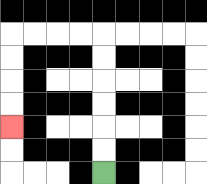{'start': '[4, 7]', 'end': '[0, 5]', 'path_directions': 'U,U,U,U,U,U,L,L,L,L,D,D,D,D', 'path_coordinates': '[[4, 7], [4, 6], [4, 5], [4, 4], [4, 3], [4, 2], [4, 1], [3, 1], [2, 1], [1, 1], [0, 1], [0, 2], [0, 3], [0, 4], [0, 5]]'}